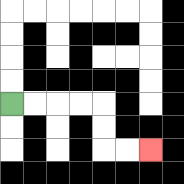{'start': '[0, 4]', 'end': '[6, 6]', 'path_directions': 'R,R,R,R,D,D,R,R', 'path_coordinates': '[[0, 4], [1, 4], [2, 4], [3, 4], [4, 4], [4, 5], [4, 6], [5, 6], [6, 6]]'}